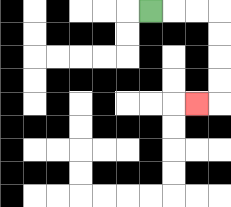{'start': '[6, 0]', 'end': '[8, 4]', 'path_directions': 'R,R,R,D,D,D,D,L', 'path_coordinates': '[[6, 0], [7, 0], [8, 0], [9, 0], [9, 1], [9, 2], [9, 3], [9, 4], [8, 4]]'}